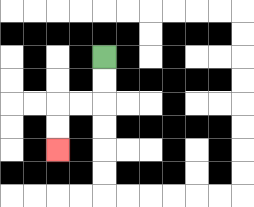{'start': '[4, 2]', 'end': '[2, 6]', 'path_directions': 'D,D,L,L,D,D', 'path_coordinates': '[[4, 2], [4, 3], [4, 4], [3, 4], [2, 4], [2, 5], [2, 6]]'}